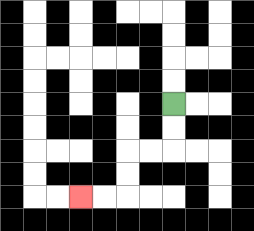{'start': '[7, 4]', 'end': '[3, 8]', 'path_directions': 'D,D,L,L,D,D,L,L', 'path_coordinates': '[[7, 4], [7, 5], [7, 6], [6, 6], [5, 6], [5, 7], [5, 8], [4, 8], [3, 8]]'}